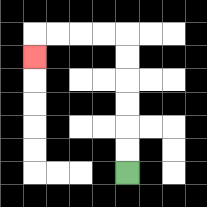{'start': '[5, 7]', 'end': '[1, 2]', 'path_directions': 'U,U,U,U,U,U,L,L,L,L,D', 'path_coordinates': '[[5, 7], [5, 6], [5, 5], [5, 4], [5, 3], [5, 2], [5, 1], [4, 1], [3, 1], [2, 1], [1, 1], [1, 2]]'}